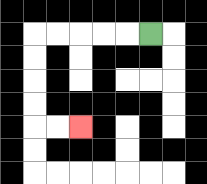{'start': '[6, 1]', 'end': '[3, 5]', 'path_directions': 'L,L,L,L,L,D,D,D,D,R,R', 'path_coordinates': '[[6, 1], [5, 1], [4, 1], [3, 1], [2, 1], [1, 1], [1, 2], [1, 3], [1, 4], [1, 5], [2, 5], [3, 5]]'}